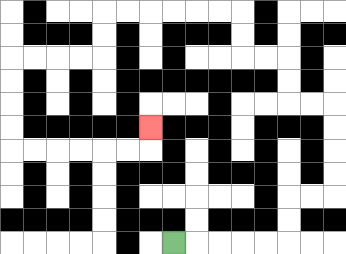{'start': '[7, 10]', 'end': '[6, 5]', 'path_directions': 'R,R,R,R,R,U,U,R,R,U,U,U,U,L,L,U,U,L,L,U,U,L,L,L,L,L,L,D,D,L,L,L,L,D,D,D,D,R,R,R,R,R,R,U', 'path_coordinates': '[[7, 10], [8, 10], [9, 10], [10, 10], [11, 10], [12, 10], [12, 9], [12, 8], [13, 8], [14, 8], [14, 7], [14, 6], [14, 5], [14, 4], [13, 4], [12, 4], [12, 3], [12, 2], [11, 2], [10, 2], [10, 1], [10, 0], [9, 0], [8, 0], [7, 0], [6, 0], [5, 0], [4, 0], [4, 1], [4, 2], [3, 2], [2, 2], [1, 2], [0, 2], [0, 3], [0, 4], [0, 5], [0, 6], [1, 6], [2, 6], [3, 6], [4, 6], [5, 6], [6, 6], [6, 5]]'}